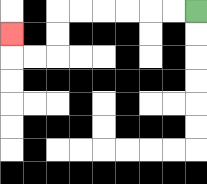{'start': '[8, 0]', 'end': '[0, 1]', 'path_directions': 'L,L,L,L,L,L,D,D,L,L,U', 'path_coordinates': '[[8, 0], [7, 0], [6, 0], [5, 0], [4, 0], [3, 0], [2, 0], [2, 1], [2, 2], [1, 2], [0, 2], [0, 1]]'}